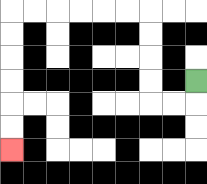{'start': '[8, 3]', 'end': '[0, 6]', 'path_directions': 'D,L,L,U,U,U,U,L,L,L,L,L,L,D,D,D,D,D,D', 'path_coordinates': '[[8, 3], [8, 4], [7, 4], [6, 4], [6, 3], [6, 2], [6, 1], [6, 0], [5, 0], [4, 0], [3, 0], [2, 0], [1, 0], [0, 0], [0, 1], [0, 2], [0, 3], [0, 4], [0, 5], [0, 6]]'}